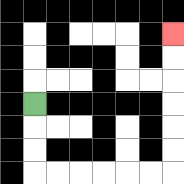{'start': '[1, 4]', 'end': '[7, 1]', 'path_directions': 'D,D,D,R,R,R,R,R,R,U,U,U,U,U,U', 'path_coordinates': '[[1, 4], [1, 5], [1, 6], [1, 7], [2, 7], [3, 7], [4, 7], [5, 7], [6, 7], [7, 7], [7, 6], [7, 5], [7, 4], [7, 3], [7, 2], [7, 1]]'}